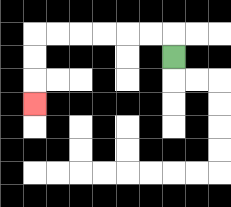{'start': '[7, 2]', 'end': '[1, 4]', 'path_directions': 'U,L,L,L,L,L,L,D,D,D', 'path_coordinates': '[[7, 2], [7, 1], [6, 1], [5, 1], [4, 1], [3, 1], [2, 1], [1, 1], [1, 2], [1, 3], [1, 4]]'}